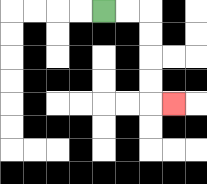{'start': '[4, 0]', 'end': '[7, 4]', 'path_directions': 'R,R,D,D,D,D,R', 'path_coordinates': '[[4, 0], [5, 0], [6, 0], [6, 1], [6, 2], [6, 3], [6, 4], [7, 4]]'}